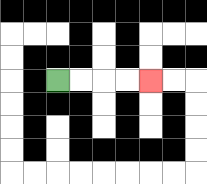{'start': '[2, 3]', 'end': '[6, 3]', 'path_directions': 'R,R,R,R', 'path_coordinates': '[[2, 3], [3, 3], [4, 3], [5, 3], [6, 3]]'}